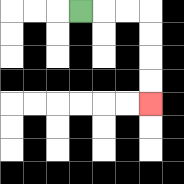{'start': '[3, 0]', 'end': '[6, 4]', 'path_directions': 'R,R,R,D,D,D,D', 'path_coordinates': '[[3, 0], [4, 0], [5, 0], [6, 0], [6, 1], [6, 2], [6, 3], [6, 4]]'}